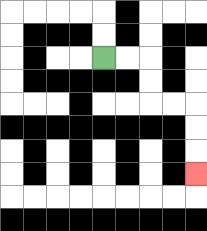{'start': '[4, 2]', 'end': '[8, 7]', 'path_directions': 'R,R,D,D,R,R,D,D,D', 'path_coordinates': '[[4, 2], [5, 2], [6, 2], [6, 3], [6, 4], [7, 4], [8, 4], [8, 5], [8, 6], [8, 7]]'}